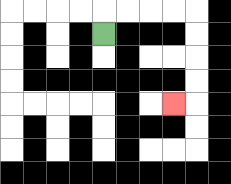{'start': '[4, 1]', 'end': '[7, 4]', 'path_directions': 'U,R,R,R,R,D,D,D,D,L', 'path_coordinates': '[[4, 1], [4, 0], [5, 0], [6, 0], [7, 0], [8, 0], [8, 1], [8, 2], [8, 3], [8, 4], [7, 4]]'}